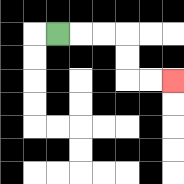{'start': '[2, 1]', 'end': '[7, 3]', 'path_directions': 'R,R,R,D,D,R,R', 'path_coordinates': '[[2, 1], [3, 1], [4, 1], [5, 1], [5, 2], [5, 3], [6, 3], [7, 3]]'}